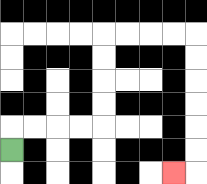{'start': '[0, 6]', 'end': '[7, 7]', 'path_directions': 'U,R,R,R,R,U,U,U,U,R,R,R,R,D,D,D,D,D,D,L', 'path_coordinates': '[[0, 6], [0, 5], [1, 5], [2, 5], [3, 5], [4, 5], [4, 4], [4, 3], [4, 2], [4, 1], [5, 1], [6, 1], [7, 1], [8, 1], [8, 2], [8, 3], [8, 4], [8, 5], [8, 6], [8, 7], [7, 7]]'}